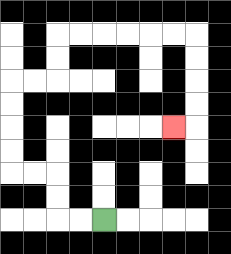{'start': '[4, 9]', 'end': '[7, 5]', 'path_directions': 'L,L,U,U,L,L,U,U,U,U,R,R,U,U,R,R,R,R,R,R,D,D,D,D,L', 'path_coordinates': '[[4, 9], [3, 9], [2, 9], [2, 8], [2, 7], [1, 7], [0, 7], [0, 6], [0, 5], [0, 4], [0, 3], [1, 3], [2, 3], [2, 2], [2, 1], [3, 1], [4, 1], [5, 1], [6, 1], [7, 1], [8, 1], [8, 2], [8, 3], [8, 4], [8, 5], [7, 5]]'}